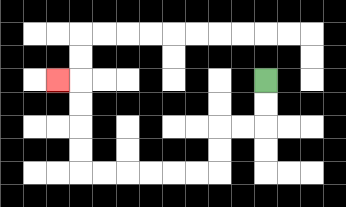{'start': '[11, 3]', 'end': '[2, 3]', 'path_directions': 'D,D,L,L,D,D,L,L,L,L,L,L,U,U,U,U,L', 'path_coordinates': '[[11, 3], [11, 4], [11, 5], [10, 5], [9, 5], [9, 6], [9, 7], [8, 7], [7, 7], [6, 7], [5, 7], [4, 7], [3, 7], [3, 6], [3, 5], [3, 4], [3, 3], [2, 3]]'}